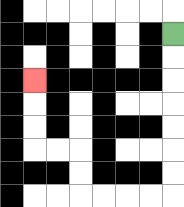{'start': '[7, 1]', 'end': '[1, 3]', 'path_directions': 'D,D,D,D,D,D,D,L,L,L,L,U,U,L,L,U,U,U', 'path_coordinates': '[[7, 1], [7, 2], [7, 3], [7, 4], [7, 5], [7, 6], [7, 7], [7, 8], [6, 8], [5, 8], [4, 8], [3, 8], [3, 7], [3, 6], [2, 6], [1, 6], [1, 5], [1, 4], [1, 3]]'}